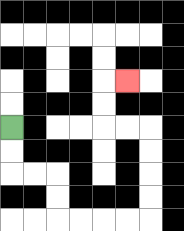{'start': '[0, 5]', 'end': '[5, 3]', 'path_directions': 'D,D,R,R,D,D,R,R,R,R,U,U,U,U,L,L,U,U,R', 'path_coordinates': '[[0, 5], [0, 6], [0, 7], [1, 7], [2, 7], [2, 8], [2, 9], [3, 9], [4, 9], [5, 9], [6, 9], [6, 8], [6, 7], [6, 6], [6, 5], [5, 5], [4, 5], [4, 4], [4, 3], [5, 3]]'}